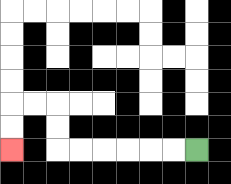{'start': '[8, 6]', 'end': '[0, 6]', 'path_directions': 'L,L,L,L,L,L,U,U,L,L,D,D', 'path_coordinates': '[[8, 6], [7, 6], [6, 6], [5, 6], [4, 6], [3, 6], [2, 6], [2, 5], [2, 4], [1, 4], [0, 4], [0, 5], [0, 6]]'}